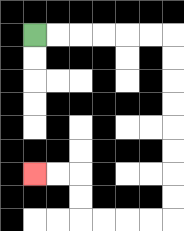{'start': '[1, 1]', 'end': '[1, 7]', 'path_directions': 'R,R,R,R,R,R,D,D,D,D,D,D,D,D,L,L,L,L,U,U,L,L', 'path_coordinates': '[[1, 1], [2, 1], [3, 1], [4, 1], [5, 1], [6, 1], [7, 1], [7, 2], [7, 3], [7, 4], [7, 5], [7, 6], [7, 7], [7, 8], [7, 9], [6, 9], [5, 9], [4, 9], [3, 9], [3, 8], [3, 7], [2, 7], [1, 7]]'}